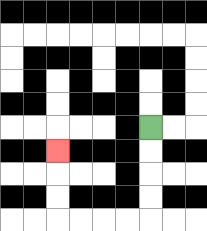{'start': '[6, 5]', 'end': '[2, 6]', 'path_directions': 'D,D,D,D,L,L,L,L,U,U,U', 'path_coordinates': '[[6, 5], [6, 6], [6, 7], [6, 8], [6, 9], [5, 9], [4, 9], [3, 9], [2, 9], [2, 8], [2, 7], [2, 6]]'}